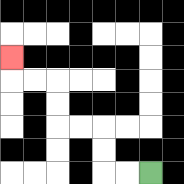{'start': '[6, 7]', 'end': '[0, 2]', 'path_directions': 'L,L,U,U,L,L,U,U,L,L,U', 'path_coordinates': '[[6, 7], [5, 7], [4, 7], [4, 6], [4, 5], [3, 5], [2, 5], [2, 4], [2, 3], [1, 3], [0, 3], [0, 2]]'}